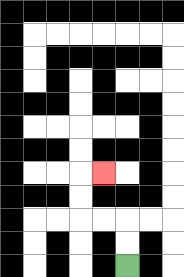{'start': '[5, 11]', 'end': '[4, 7]', 'path_directions': 'U,U,L,L,U,U,R', 'path_coordinates': '[[5, 11], [5, 10], [5, 9], [4, 9], [3, 9], [3, 8], [3, 7], [4, 7]]'}